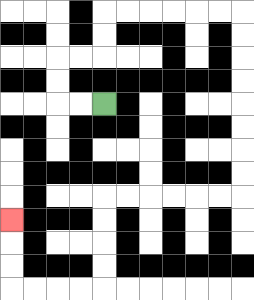{'start': '[4, 4]', 'end': '[0, 9]', 'path_directions': 'L,L,U,U,R,R,U,U,R,R,R,R,R,R,D,D,D,D,D,D,D,D,L,L,L,L,L,L,D,D,D,D,L,L,L,L,U,U,U', 'path_coordinates': '[[4, 4], [3, 4], [2, 4], [2, 3], [2, 2], [3, 2], [4, 2], [4, 1], [4, 0], [5, 0], [6, 0], [7, 0], [8, 0], [9, 0], [10, 0], [10, 1], [10, 2], [10, 3], [10, 4], [10, 5], [10, 6], [10, 7], [10, 8], [9, 8], [8, 8], [7, 8], [6, 8], [5, 8], [4, 8], [4, 9], [4, 10], [4, 11], [4, 12], [3, 12], [2, 12], [1, 12], [0, 12], [0, 11], [0, 10], [0, 9]]'}